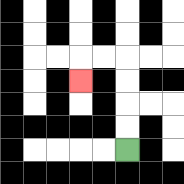{'start': '[5, 6]', 'end': '[3, 3]', 'path_directions': 'U,U,U,U,L,L,D', 'path_coordinates': '[[5, 6], [5, 5], [5, 4], [5, 3], [5, 2], [4, 2], [3, 2], [3, 3]]'}